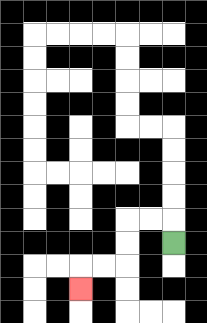{'start': '[7, 10]', 'end': '[3, 12]', 'path_directions': 'U,L,L,D,D,L,L,D', 'path_coordinates': '[[7, 10], [7, 9], [6, 9], [5, 9], [5, 10], [5, 11], [4, 11], [3, 11], [3, 12]]'}